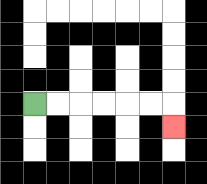{'start': '[1, 4]', 'end': '[7, 5]', 'path_directions': 'R,R,R,R,R,R,D', 'path_coordinates': '[[1, 4], [2, 4], [3, 4], [4, 4], [5, 4], [6, 4], [7, 4], [7, 5]]'}